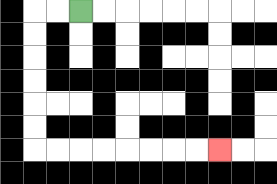{'start': '[3, 0]', 'end': '[9, 6]', 'path_directions': 'L,L,D,D,D,D,D,D,R,R,R,R,R,R,R,R', 'path_coordinates': '[[3, 0], [2, 0], [1, 0], [1, 1], [1, 2], [1, 3], [1, 4], [1, 5], [1, 6], [2, 6], [3, 6], [4, 6], [5, 6], [6, 6], [7, 6], [8, 6], [9, 6]]'}